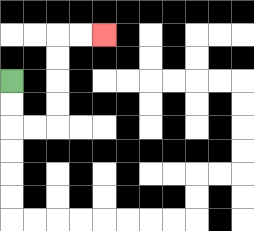{'start': '[0, 3]', 'end': '[4, 1]', 'path_directions': 'D,D,R,R,U,U,U,U,R,R', 'path_coordinates': '[[0, 3], [0, 4], [0, 5], [1, 5], [2, 5], [2, 4], [2, 3], [2, 2], [2, 1], [3, 1], [4, 1]]'}